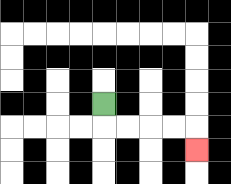{'start': '[4, 4]', 'end': '[8, 6]', 'path_directions': 'D,R,R,R,R,D', 'path_coordinates': '[[4, 4], [4, 5], [5, 5], [6, 5], [7, 5], [8, 5], [8, 6]]'}